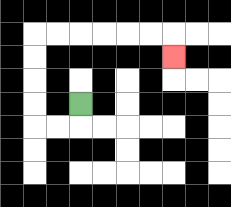{'start': '[3, 4]', 'end': '[7, 2]', 'path_directions': 'D,L,L,U,U,U,U,R,R,R,R,R,R,D', 'path_coordinates': '[[3, 4], [3, 5], [2, 5], [1, 5], [1, 4], [1, 3], [1, 2], [1, 1], [2, 1], [3, 1], [4, 1], [5, 1], [6, 1], [7, 1], [7, 2]]'}